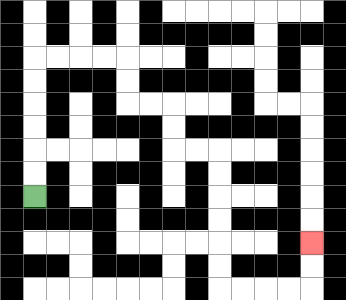{'start': '[1, 8]', 'end': '[13, 10]', 'path_directions': 'U,U,U,U,U,U,R,R,R,R,D,D,R,R,D,D,R,R,D,D,D,D,D,D,R,R,R,R,U,U', 'path_coordinates': '[[1, 8], [1, 7], [1, 6], [1, 5], [1, 4], [1, 3], [1, 2], [2, 2], [3, 2], [4, 2], [5, 2], [5, 3], [5, 4], [6, 4], [7, 4], [7, 5], [7, 6], [8, 6], [9, 6], [9, 7], [9, 8], [9, 9], [9, 10], [9, 11], [9, 12], [10, 12], [11, 12], [12, 12], [13, 12], [13, 11], [13, 10]]'}